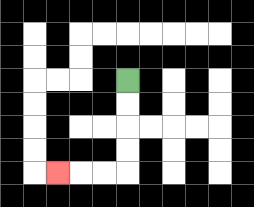{'start': '[5, 3]', 'end': '[2, 7]', 'path_directions': 'D,D,D,D,L,L,L', 'path_coordinates': '[[5, 3], [5, 4], [5, 5], [5, 6], [5, 7], [4, 7], [3, 7], [2, 7]]'}